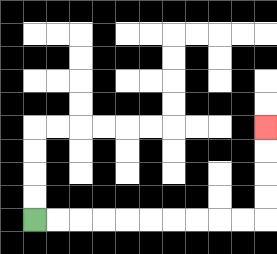{'start': '[1, 9]', 'end': '[11, 5]', 'path_directions': 'R,R,R,R,R,R,R,R,R,R,U,U,U,U', 'path_coordinates': '[[1, 9], [2, 9], [3, 9], [4, 9], [5, 9], [6, 9], [7, 9], [8, 9], [9, 9], [10, 9], [11, 9], [11, 8], [11, 7], [11, 6], [11, 5]]'}